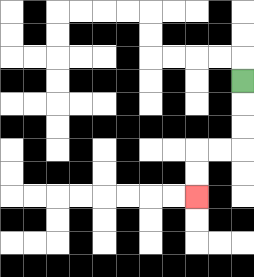{'start': '[10, 3]', 'end': '[8, 8]', 'path_directions': 'D,D,D,L,L,D,D', 'path_coordinates': '[[10, 3], [10, 4], [10, 5], [10, 6], [9, 6], [8, 6], [8, 7], [8, 8]]'}